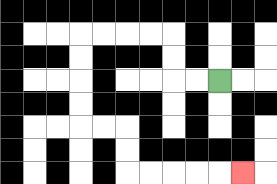{'start': '[9, 3]', 'end': '[10, 7]', 'path_directions': 'L,L,U,U,L,L,L,L,D,D,D,D,R,R,D,D,R,R,R,R,R', 'path_coordinates': '[[9, 3], [8, 3], [7, 3], [7, 2], [7, 1], [6, 1], [5, 1], [4, 1], [3, 1], [3, 2], [3, 3], [3, 4], [3, 5], [4, 5], [5, 5], [5, 6], [5, 7], [6, 7], [7, 7], [8, 7], [9, 7], [10, 7]]'}